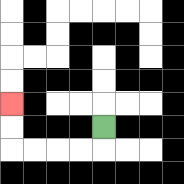{'start': '[4, 5]', 'end': '[0, 4]', 'path_directions': 'D,L,L,L,L,U,U', 'path_coordinates': '[[4, 5], [4, 6], [3, 6], [2, 6], [1, 6], [0, 6], [0, 5], [0, 4]]'}